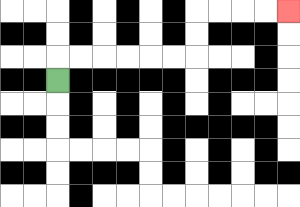{'start': '[2, 3]', 'end': '[12, 0]', 'path_directions': 'U,R,R,R,R,R,R,U,U,R,R,R,R', 'path_coordinates': '[[2, 3], [2, 2], [3, 2], [4, 2], [5, 2], [6, 2], [7, 2], [8, 2], [8, 1], [8, 0], [9, 0], [10, 0], [11, 0], [12, 0]]'}